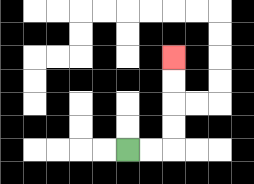{'start': '[5, 6]', 'end': '[7, 2]', 'path_directions': 'R,R,U,U,U,U', 'path_coordinates': '[[5, 6], [6, 6], [7, 6], [7, 5], [7, 4], [7, 3], [7, 2]]'}